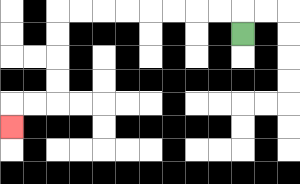{'start': '[10, 1]', 'end': '[0, 5]', 'path_directions': 'U,L,L,L,L,L,L,L,L,D,D,D,D,L,L,D', 'path_coordinates': '[[10, 1], [10, 0], [9, 0], [8, 0], [7, 0], [6, 0], [5, 0], [4, 0], [3, 0], [2, 0], [2, 1], [2, 2], [2, 3], [2, 4], [1, 4], [0, 4], [0, 5]]'}